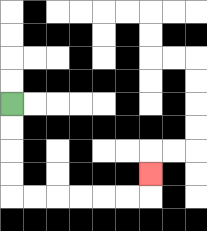{'start': '[0, 4]', 'end': '[6, 7]', 'path_directions': 'D,D,D,D,R,R,R,R,R,R,U', 'path_coordinates': '[[0, 4], [0, 5], [0, 6], [0, 7], [0, 8], [1, 8], [2, 8], [3, 8], [4, 8], [5, 8], [6, 8], [6, 7]]'}